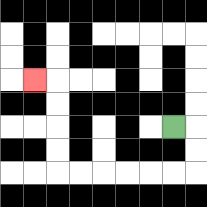{'start': '[7, 5]', 'end': '[1, 3]', 'path_directions': 'R,D,D,L,L,L,L,L,L,U,U,U,U,L', 'path_coordinates': '[[7, 5], [8, 5], [8, 6], [8, 7], [7, 7], [6, 7], [5, 7], [4, 7], [3, 7], [2, 7], [2, 6], [2, 5], [2, 4], [2, 3], [1, 3]]'}